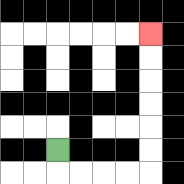{'start': '[2, 6]', 'end': '[6, 1]', 'path_directions': 'D,R,R,R,R,U,U,U,U,U,U', 'path_coordinates': '[[2, 6], [2, 7], [3, 7], [4, 7], [5, 7], [6, 7], [6, 6], [6, 5], [6, 4], [6, 3], [6, 2], [6, 1]]'}